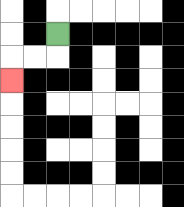{'start': '[2, 1]', 'end': '[0, 3]', 'path_directions': 'D,L,L,D', 'path_coordinates': '[[2, 1], [2, 2], [1, 2], [0, 2], [0, 3]]'}